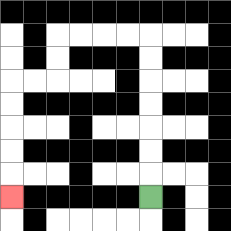{'start': '[6, 8]', 'end': '[0, 8]', 'path_directions': 'U,U,U,U,U,U,U,L,L,L,L,D,D,L,L,D,D,D,D,D', 'path_coordinates': '[[6, 8], [6, 7], [6, 6], [6, 5], [6, 4], [6, 3], [6, 2], [6, 1], [5, 1], [4, 1], [3, 1], [2, 1], [2, 2], [2, 3], [1, 3], [0, 3], [0, 4], [0, 5], [0, 6], [0, 7], [0, 8]]'}